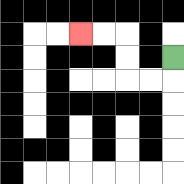{'start': '[7, 2]', 'end': '[3, 1]', 'path_directions': 'D,L,L,U,U,L,L', 'path_coordinates': '[[7, 2], [7, 3], [6, 3], [5, 3], [5, 2], [5, 1], [4, 1], [3, 1]]'}